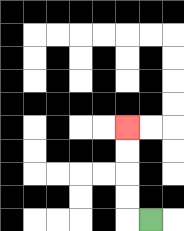{'start': '[6, 9]', 'end': '[5, 5]', 'path_directions': 'L,U,U,U,U', 'path_coordinates': '[[6, 9], [5, 9], [5, 8], [5, 7], [5, 6], [5, 5]]'}